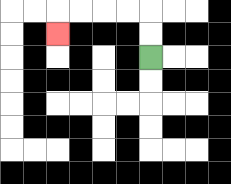{'start': '[6, 2]', 'end': '[2, 1]', 'path_directions': 'U,U,L,L,L,L,D', 'path_coordinates': '[[6, 2], [6, 1], [6, 0], [5, 0], [4, 0], [3, 0], [2, 0], [2, 1]]'}